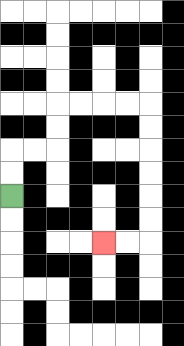{'start': '[0, 8]', 'end': '[4, 10]', 'path_directions': 'U,U,R,R,U,U,R,R,R,R,D,D,D,D,D,D,L,L', 'path_coordinates': '[[0, 8], [0, 7], [0, 6], [1, 6], [2, 6], [2, 5], [2, 4], [3, 4], [4, 4], [5, 4], [6, 4], [6, 5], [6, 6], [6, 7], [6, 8], [6, 9], [6, 10], [5, 10], [4, 10]]'}